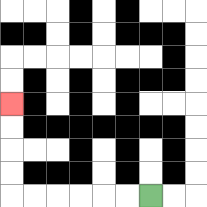{'start': '[6, 8]', 'end': '[0, 4]', 'path_directions': 'L,L,L,L,L,L,U,U,U,U', 'path_coordinates': '[[6, 8], [5, 8], [4, 8], [3, 8], [2, 8], [1, 8], [0, 8], [0, 7], [0, 6], [0, 5], [0, 4]]'}